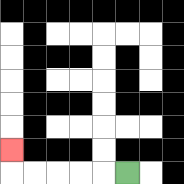{'start': '[5, 7]', 'end': '[0, 6]', 'path_directions': 'L,L,L,L,L,U', 'path_coordinates': '[[5, 7], [4, 7], [3, 7], [2, 7], [1, 7], [0, 7], [0, 6]]'}